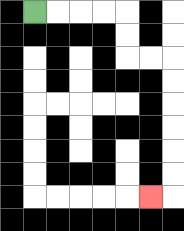{'start': '[1, 0]', 'end': '[6, 8]', 'path_directions': 'R,R,R,R,D,D,R,R,D,D,D,D,D,D,L', 'path_coordinates': '[[1, 0], [2, 0], [3, 0], [4, 0], [5, 0], [5, 1], [5, 2], [6, 2], [7, 2], [7, 3], [7, 4], [7, 5], [7, 6], [7, 7], [7, 8], [6, 8]]'}